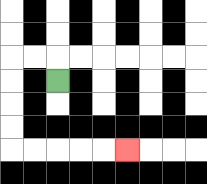{'start': '[2, 3]', 'end': '[5, 6]', 'path_directions': 'U,L,L,D,D,D,D,R,R,R,R,R', 'path_coordinates': '[[2, 3], [2, 2], [1, 2], [0, 2], [0, 3], [0, 4], [0, 5], [0, 6], [1, 6], [2, 6], [3, 6], [4, 6], [5, 6]]'}